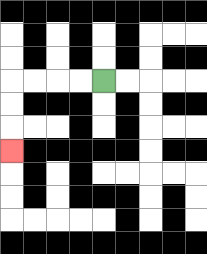{'start': '[4, 3]', 'end': '[0, 6]', 'path_directions': 'L,L,L,L,D,D,D', 'path_coordinates': '[[4, 3], [3, 3], [2, 3], [1, 3], [0, 3], [0, 4], [0, 5], [0, 6]]'}